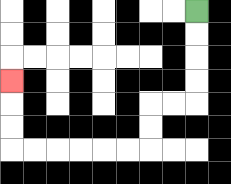{'start': '[8, 0]', 'end': '[0, 3]', 'path_directions': 'D,D,D,D,L,L,D,D,L,L,L,L,L,L,U,U,U', 'path_coordinates': '[[8, 0], [8, 1], [8, 2], [8, 3], [8, 4], [7, 4], [6, 4], [6, 5], [6, 6], [5, 6], [4, 6], [3, 6], [2, 6], [1, 6], [0, 6], [0, 5], [0, 4], [0, 3]]'}